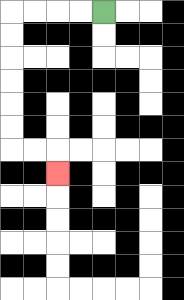{'start': '[4, 0]', 'end': '[2, 7]', 'path_directions': 'L,L,L,L,D,D,D,D,D,D,R,R,D', 'path_coordinates': '[[4, 0], [3, 0], [2, 0], [1, 0], [0, 0], [0, 1], [0, 2], [0, 3], [0, 4], [0, 5], [0, 6], [1, 6], [2, 6], [2, 7]]'}